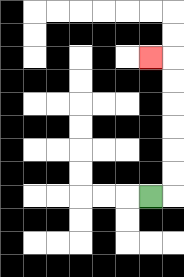{'start': '[6, 8]', 'end': '[6, 2]', 'path_directions': 'R,U,U,U,U,U,U,L', 'path_coordinates': '[[6, 8], [7, 8], [7, 7], [7, 6], [7, 5], [7, 4], [7, 3], [7, 2], [6, 2]]'}